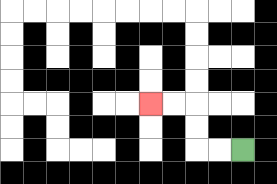{'start': '[10, 6]', 'end': '[6, 4]', 'path_directions': 'L,L,U,U,L,L', 'path_coordinates': '[[10, 6], [9, 6], [8, 6], [8, 5], [8, 4], [7, 4], [6, 4]]'}